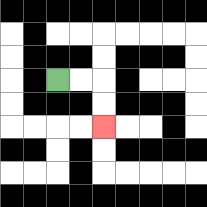{'start': '[2, 3]', 'end': '[4, 5]', 'path_directions': 'R,R,D,D', 'path_coordinates': '[[2, 3], [3, 3], [4, 3], [4, 4], [4, 5]]'}